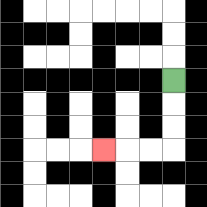{'start': '[7, 3]', 'end': '[4, 6]', 'path_directions': 'D,D,D,L,L,L', 'path_coordinates': '[[7, 3], [7, 4], [7, 5], [7, 6], [6, 6], [5, 6], [4, 6]]'}